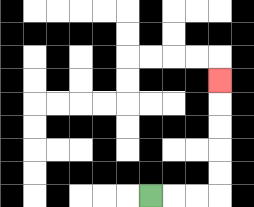{'start': '[6, 8]', 'end': '[9, 3]', 'path_directions': 'R,R,R,U,U,U,U,U', 'path_coordinates': '[[6, 8], [7, 8], [8, 8], [9, 8], [9, 7], [9, 6], [9, 5], [9, 4], [9, 3]]'}